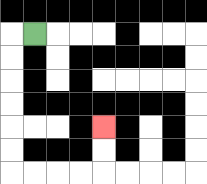{'start': '[1, 1]', 'end': '[4, 5]', 'path_directions': 'L,D,D,D,D,D,D,R,R,R,R,U,U', 'path_coordinates': '[[1, 1], [0, 1], [0, 2], [0, 3], [0, 4], [0, 5], [0, 6], [0, 7], [1, 7], [2, 7], [3, 7], [4, 7], [4, 6], [4, 5]]'}